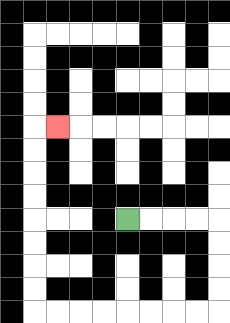{'start': '[5, 9]', 'end': '[2, 5]', 'path_directions': 'R,R,R,R,D,D,D,D,L,L,L,L,L,L,L,L,U,U,U,U,U,U,U,U,R', 'path_coordinates': '[[5, 9], [6, 9], [7, 9], [8, 9], [9, 9], [9, 10], [9, 11], [9, 12], [9, 13], [8, 13], [7, 13], [6, 13], [5, 13], [4, 13], [3, 13], [2, 13], [1, 13], [1, 12], [1, 11], [1, 10], [1, 9], [1, 8], [1, 7], [1, 6], [1, 5], [2, 5]]'}